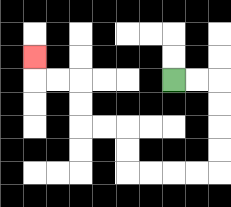{'start': '[7, 3]', 'end': '[1, 2]', 'path_directions': 'R,R,D,D,D,D,L,L,L,L,U,U,L,L,U,U,L,L,U', 'path_coordinates': '[[7, 3], [8, 3], [9, 3], [9, 4], [9, 5], [9, 6], [9, 7], [8, 7], [7, 7], [6, 7], [5, 7], [5, 6], [5, 5], [4, 5], [3, 5], [3, 4], [3, 3], [2, 3], [1, 3], [1, 2]]'}